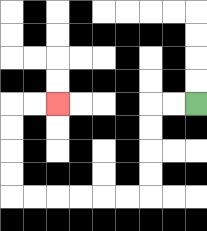{'start': '[8, 4]', 'end': '[2, 4]', 'path_directions': 'L,L,D,D,D,D,L,L,L,L,L,L,U,U,U,U,R,R', 'path_coordinates': '[[8, 4], [7, 4], [6, 4], [6, 5], [6, 6], [6, 7], [6, 8], [5, 8], [4, 8], [3, 8], [2, 8], [1, 8], [0, 8], [0, 7], [0, 6], [0, 5], [0, 4], [1, 4], [2, 4]]'}